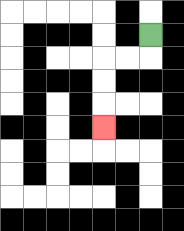{'start': '[6, 1]', 'end': '[4, 5]', 'path_directions': 'D,L,L,D,D,D', 'path_coordinates': '[[6, 1], [6, 2], [5, 2], [4, 2], [4, 3], [4, 4], [4, 5]]'}